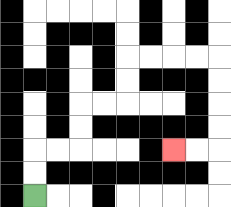{'start': '[1, 8]', 'end': '[7, 6]', 'path_directions': 'U,U,R,R,U,U,R,R,U,U,R,R,R,R,D,D,D,D,L,L', 'path_coordinates': '[[1, 8], [1, 7], [1, 6], [2, 6], [3, 6], [3, 5], [3, 4], [4, 4], [5, 4], [5, 3], [5, 2], [6, 2], [7, 2], [8, 2], [9, 2], [9, 3], [9, 4], [9, 5], [9, 6], [8, 6], [7, 6]]'}